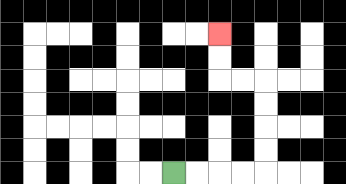{'start': '[7, 7]', 'end': '[9, 1]', 'path_directions': 'R,R,R,R,U,U,U,U,L,L,U,U', 'path_coordinates': '[[7, 7], [8, 7], [9, 7], [10, 7], [11, 7], [11, 6], [11, 5], [11, 4], [11, 3], [10, 3], [9, 3], [9, 2], [9, 1]]'}